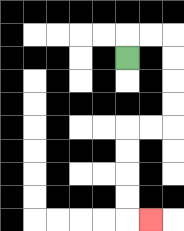{'start': '[5, 2]', 'end': '[6, 9]', 'path_directions': 'U,R,R,D,D,D,D,L,L,D,D,D,D,R', 'path_coordinates': '[[5, 2], [5, 1], [6, 1], [7, 1], [7, 2], [7, 3], [7, 4], [7, 5], [6, 5], [5, 5], [5, 6], [5, 7], [5, 8], [5, 9], [6, 9]]'}